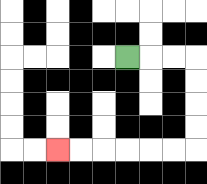{'start': '[5, 2]', 'end': '[2, 6]', 'path_directions': 'R,R,R,D,D,D,D,L,L,L,L,L,L', 'path_coordinates': '[[5, 2], [6, 2], [7, 2], [8, 2], [8, 3], [8, 4], [8, 5], [8, 6], [7, 6], [6, 6], [5, 6], [4, 6], [3, 6], [2, 6]]'}